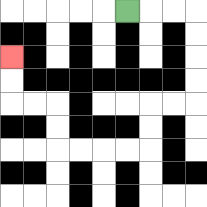{'start': '[5, 0]', 'end': '[0, 2]', 'path_directions': 'R,R,R,D,D,D,D,L,L,D,D,L,L,L,L,U,U,L,L,U,U', 'path_coordinates': '[[5, 0], [6, 0], [7, 0], [8, 0], [8, 1], [8, 2], [8, 3], [8, 4], [7, 4], [6, 4], [6, 5], [6, 6], [5, 6], [4, 6], [3, 6], [2, 6], [2, 5], [2, 4], [1, 4], [0, 4], [0, 3], [0, 2]]'}